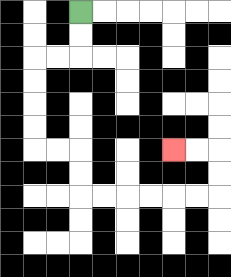{'start': '[3, 0]', 'end': '[7, 6]', 'path_directions': 'D,D,L,L,D,D,D,D,R,R,D,D,R,R,R,R,R,R,U,U,L,L', 'path_coordinates': '[[3, 0], [3, 1], [3, 2], [2, 2], [1, 2], [1, 3], [1, 4], [1, 5], [1, 6], [2, 6], [3, 6], [3, 7], [3, 8], [4, 8], [5, 8], [6, 8], [7, 8], [8, 8], [9, 8], [9, 7], [9, 6], [8, 6], [7, 6]]'}